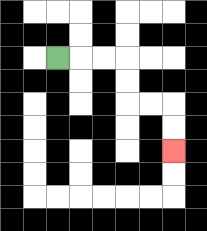{'start': '[2, 2]', 'end': '[7, 6]', 'path_directions': 'R,R,R,D,D,R,R,D,D', 'path_coordinates': '[[2, 2], [3, 2], [4, 2], [5, 2], [5, 3], [5, 4], [6, 4], [7, 4], [7, 5], [7, 6]]'}